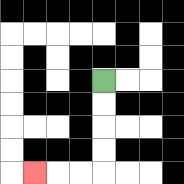{'start': '[4, 3]', 'end': '[1, 7]', 'path_directions': 'D,D,D,D,L,L,L', 'path_coordinates': '[[4, 3], [4, 4], [4, 5], [4, 6], [4, 7], [3, 7], [2, 7], [1, 7]]'}